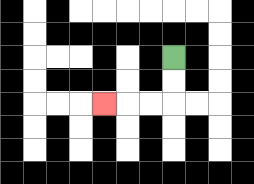{'start': '[7, 2]', 'end': '[4, 4]', 'path_directions': 'D,D,L,L,L', 'path_coordinates': '[[7, 2], [7, 3], [7, 4], [6, 4], [5, 4], [4, 4]]'}